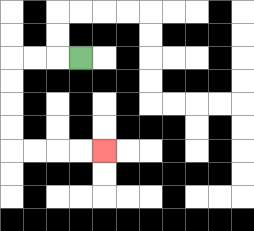{'start': '[3, 2]', 'end': '[4, 6]', 'path_directions': 'L,L,L,D,D,D,D,R,R,R,R', 'path_coordinates': '[[3, 2], [2, 2], [1, 2], [0, 2], [0, 3], [0, 4], [0, 5], [0, 6], [1, 6], [2, 6], [3, 6], [4, 6]]'}